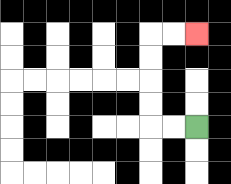{'start': '[8, 5]', 'end': '[8, 1]', 'path_directions': 'L,L,U,U,U,U,R,R', 'path_coordinates': '[[8, 5], [7, 5], [6, 5], [6, 4], [6, 3], [6, 2], [6, 1], [7, 1], [8, 1]]'}